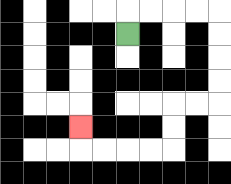{'start': '[5, 1]', 'end': '[3, 5]', 'path_directions': 'U,R,R,R,R,D,D,D,D,L,L,D,D,L,L,L,L,U', 'path_coordinates': '[[5, 1], [5, 0], [6, 0], [7, 0], [8, 0], [9, 0], [9, 1], [9, 2], [9, 3], [9, 4], [8, 4], [7, 4], [7, 5], [7, 6], [6, 6], [5, 6], [4, 6], [3, 6], [3, 5]]'}